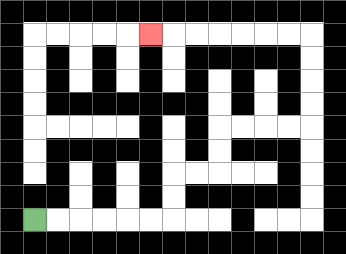{'start': '[1, 9]', 'end': '[6, 1]', 'path_directions': 'R,R,R,R,R,R,U,U,R,R,U,U,R,R,R,R,U,U,U,U,L,L,L,L,L,L,L', 'path_coordinates': '[[1, 9], [2, 9], [3, 9], [4, 9], [5, 9], [6, 9], [7, 9], [7, 8], [7, 7], [8, 7], [9, 7], [9, 6], [9, 5], [10, 5], [11, 5], [12, 5], [13, 5], [13, 4], [13, 3], [13, 2], [13, 1], [12, 1], [11, 1], [10, 1], [9, 1], [8, 1], [7, 1], [6, 1]]'}